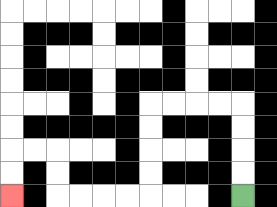{'start': '[10, 8]', 'end': '[0, 8]', 'path_directions': 'U,U,U,U,L,L,L,L,D,D,D,D,L,L,L,L,U,U,L,L,D,D', 'path_coordinates': '[[10, 8], [10, 7], [10, 6], [10, 5], [10, 4], [9, 4], [8, 4], [7, 4], [6, 4], [6, 5], [6, 6], [6, 7], [6, 8], [5, 8], [4, 8], [3, 8], [2, 8], [2, 7], [2, 6], [1, 6], [0, 6], [0, 7], [0, 8]]'}